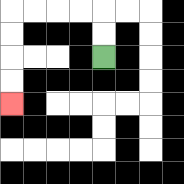{'start': '[4, 2]', 'end': '[0, 4]', 'path_directions': 'U,U,L,L,L,L,D,D,D,D', 'path_coordinates': '[[4, 2], [4, 1], [4, 0], [3, 0], [2, 0], [1, 0], [0, 0], [0, 1], [0, 2], [0, 3], [0, 4]]'}